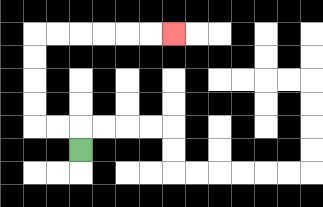{'start': '[3, 6]', 'end': '[7, 1]', 'path_directions': 'U,L,L,U,U,U,U,R,R,R,R,R,R', 'path_coordinates': '[[3, 6], [3, 5], [2, 5], [1, 5], [1, 4], [1, 3], [1, 2], [1, 1], [2, 1], [3, 1], [4, 1], [5, 1], [6, 1], [7, 1]]'}